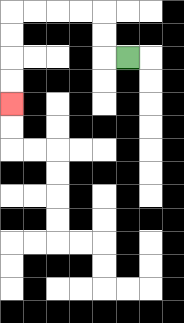{'start': '[5, 2]', 'end': '[0, 4]', 'path_directions': 'L,U,U,L,L,L,L,D,D,D,D', 'path_coordinates': '[[5, 2], [4, 2], [4, 1], [4, 0], [3, 0], [2, 0], [1, 0], [0, 0], [0, 1], [0, 2], [0, 3], [0, 4]]'}